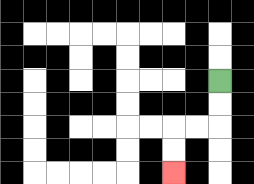{'start': '[9, 3]', 'end': '[7, 7]', 'path_directions': 'D,D,L,L,D,D', 'path_coordinates': '[[9, 3], [9, 4], [9, 5], [8, 5], [7, 5], [7, 6], [7, 7]]'}